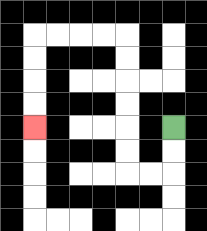{'start': '[7, 5]', 'end': '[1, 5]', 'path_directions': 'D,D,L,L,U,U,U,U,U,U,L,L,L,L,D,D,D,D', 'path_coordinates': '[[7, 5], [7, 6], [7, 7], [6, 7], [5, 7], [5, 6], [5, 5], [5, 4], [5, 3], [5, 2], [5, 1], [4, 1], [3, 1], [2, 1], [1, 1], [1, 2], [1, 3], [1, 4], [1, 5]]'}